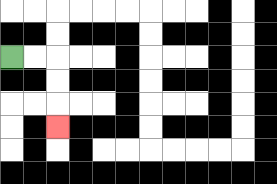{'start': '[0, 2]', 'end': '[2, 5]', 'path_directions': 'R,R,D,D,D', 'path_coordinates': '[[0, 2], [1, 2], [2, 2], [2, 3], [2, 4], [2, 5]]'}